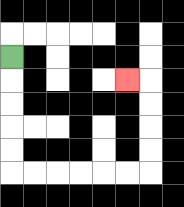{'start': '[0, 2]', 'end': '[5, 3]', 'path_directions': 'D,D,D,D,D,R,R,R,R,R,R,U,U,U,U,L', 'path_coordinates': '[[0, 2], [0, 3], [0, 4], [0, 5], [0, 6], [0, 7], [1, 7], [2, 7], [3, 7], [4, 7], [5, 7], [6, 7], [6, 6], [6, 5], [6, 4], [6, 3], [5, 3]]'}